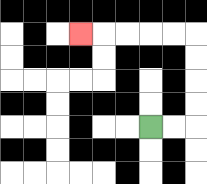{'start': '[6, 5]', 'end': '[3, 1]', 'path_directions': 'R,R,U,U,U,U,L,L,L,L,L', 'path_coordinates': '[[6, 5], [7, 5], [8, 5], [8, 4], [8, 3], [8, 2], [8, 1], [7, 1], [6, 1], [5, 1], [4, 1], [3, 1]]'}